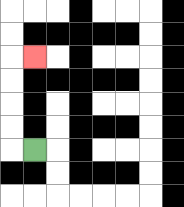{'start': '[1, 6]', 'end': '[1, 2]', 'path_directions': 'L,U,U,U,U,R', 'path_coordinates': '[[1, 6], [0, 6], [0, 5], [0, 4], [0, 3], [0, 2], [1, 2]]'}